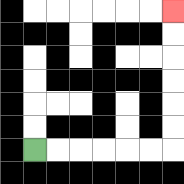{'start': '[1, 6]', 'end': '[7, 0]', 'path_directions': 'R,R,R,R,R,R,U,U,U,U,U,U', 'path_coordinates': '[[1, 6], [2, 6], [3, 6], [4, 6], [5, 6], [6, 6], [7, 6], [7, 5], [7, 4], [7, 3], [7, 2], [7, 1], [7, 0]]'}